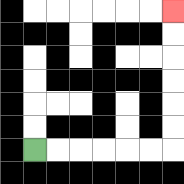{'start': '[1, 6]', 'end': '[7, 0]', 'path_directions': 'R,R,R,R,R,R,U,U,U,U,U,U', 'path_coordinates': '[[1, 6], [2, 6], [3, 6], [4, 6], [5, 6], [6, 6], [7, 6], [7, 5], [7, 4], [7, 3], [7, 2], [7, 1], [7, 0]]'}